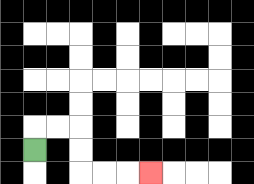{'start': '[1, 6]', 'end': '[6, 7]', 'path_directions': 'U,R,R,D,D,R,R,R', 'path_coordinates': '[[1, 6], [1, 5], [2, 5], [3, 5], [3, 6], [3, 7], [4, 7], [5, 7], [6, 7]]'}